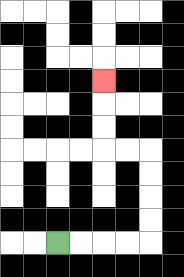{'start': '[2, 10]', 'end': '[4, 3]', 'path_directions': 'R,R,R,R,U,U,U,U,L,L,U,U,U', 'path_coordinates': '[[2, 10], [3, 10], [4, 10], [5, 10], [6, 10], [6, 9], [6, 8], [6, 7], [6, 6], [5, 6], [4, 6], [4, 5], [4, 4], [4, 3]]'}